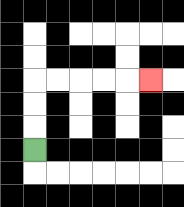{'start': '[1, 6]', 'end': '[6, 3]', 'path_directions': 'U,U,U,R,R,R,R,R', 'path_coordinates': '[[1, 6], [1, 5], [1, 4], [1, 3], [2, 3], [3, 3], [4, 3], [5, 3], [6, 3]]'}